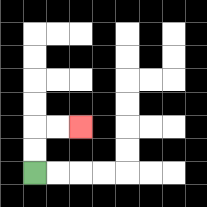{'start': '[1, 7]', 'end': '[3, 5]', 'path_directions': 'U,U,R,R', 'path_coordinates': '[[1, 7], [1, 6], [1, 5], [2, 5], [3, 5]]'}